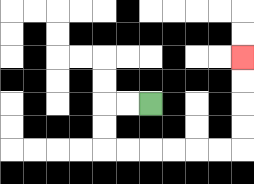{'start': '[6, 4]', 'end': '[10, 2]', 'path_directions': 'L,L,D,D,R,R,R,R,R,R,U,U,U,U', 'path_coordinates': '[[6, 4], [5, 4], [4, 4], [4, 5], [4, 6], [5, 6], [6, 6], [7, 6], [8, 6], [9, 6], [10, 6], [10, 5], [10, 4], [10, 3], [10, 2]]'}